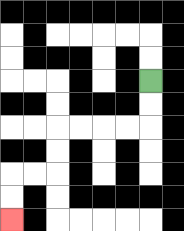{'start': '[6, 3]', 'end': '[0, 9]', 'path_directions': 'D,D,L,L,L,L,D,D,L,L,D,D', 'path_coordinates': '[[6, 3], [6, 4], [6, 5], [5, 5], [4, 5], [3, 5], [2, 5], [2, 6], [2, 7], [1, 7], [0, 7], [0, 8], [0, 9]]'}